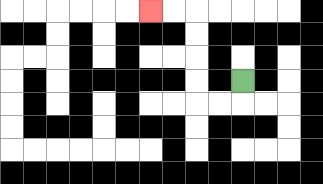{'start': '[10, 3]', 'end': '[6, 0]', 'path_directions': 'D,L,L,U,U,U,U,L,L', 'path_coordinates': '[[10, 3], [10, 4], [9, 4], [8, 4], [8, 3], [8, 2], [8, 1], [8, 0], [7, 0], [6, 0]]'}